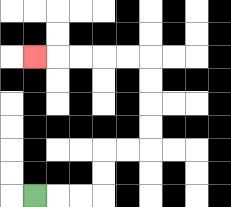{'start': '[1, 8]', 'end': '[1, 2]', 'path_directions': 'R,R,R,U,U,R,R,U,U,U,U,L,L,L,L,L', 'path_coordinates': '[[1, 8], [2, 8], [3, 8], [4, 8], [4, 7], [4, 6], [5, 6], [6, 6], [6, 5], [6, 4], [6, 3], [6, 2], [5, 2], [4, 2], [3, 2], [2, 2], [1, 2]]'}